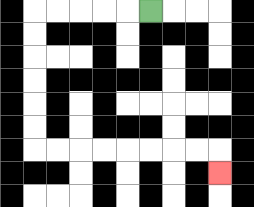{'start': '[6, 0]', 'end': '[9, 7]', 'path_directions': 'L,L,L,L,L,D,D,D,D,D,D,R,R,R,R,R,R,R,R,D', 'path_coordinates': '[[6, 0], [5, 0], [4, 0], [3, 0], [2, 0], [1, 0], [1, 1], [1, 2], [1, 3], [1, 4], [1, 5], [1, 6], [2, 6], [3, 6], [4, 6], [5, 6], [6, 6], [7, 6], [8, 6], [9, 6], [9, 7]]'}